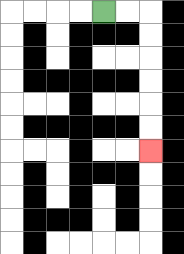{'start': '[4, 0]', 'end': '[6, 6]', 'path_directions': 'R,R,D,D,D,D,D,D', 'path_coordinates': '[[4, 0], [5, 0], [6, 0], [6, 1], [6, 2], [6, 3], [6, 4], [6, 5], [6, 6]]'}